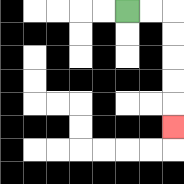{'start': '[5, 0]', 'end': '[7, 5]', 'path_directions': 'R,R,D,D,D,D,D', 'path_coordinates': '[[5, 0], [6, 0], [7, 0], [7, 1], [7, 2], [7, 3], [7, 4], [7, 5]]'}